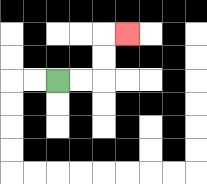{'start': '[2, 3]', 'end': '[5, 1]', 'path_directions': 'R,R,U,U,R', 'path_coordinates': '[[2, 3], [3, 3], [4, 3], [4, 2], [4, 1], [5, 1]]'}